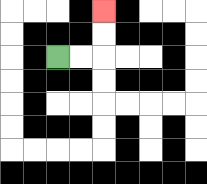{'start': '[2, 2]', 'end': '[4, 0]', 'path_directions': 'R,R,U,U', 'path_coordinates': '[[2, 2], [3, 2], [4, 2], [4, 1], [4, 0]]'}